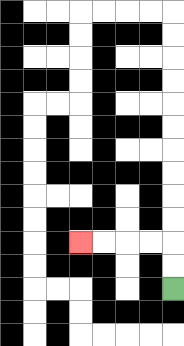{'start': '[7, 12]', 'end': '[3, 10]', 'path_directions': 'U,U,L,L,L,L', 'path_coordinates': '[[7, 12], [7, 11], [7, 10], [6, 10], [5, 10], [4, 10], [3, 10]]'}